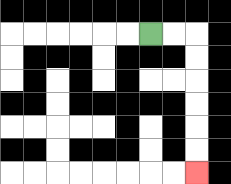{'start': '[6, 1]', 'end': '[8, 7]', 'path_directions': 'R,R,D,D,D,D,D,D', 'path_coordinates': '[[6, 1], [7, 1], [8, 1], [8, 2], [8, 3], [8, 4], [8, 5], [8, 6], [8, 7]]'}